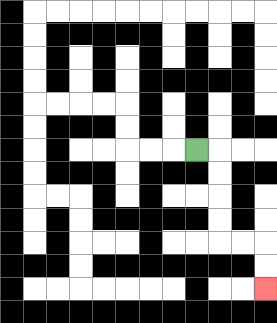{'start': '[8, 6]', 'end': '[11, 12]', 'path_directions': 'R,D,D,D,D,R,R,D,D', 'path_coordinates': '[[8, 6], [9, 6], [9, 7], [9, 8], [9, 9], [9, 10], [10, 10], [11, 10], [11, 11], [11, 12]]'}